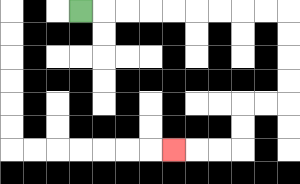{'start': '[3, 0]', 'end': '[7, 6]', 'path_directions': 'R,R,R,R,R,R,R,R,R,D,D,D,D,L,L,D,D,L,L,L', 'path_coordinates': '[[3, 0], [4, 0], [5, 0], [6, 0], [7, 0], [8, 0], [9, 0], [10, 0], [11, 0], [12, 0], [12, 1], [12, 2], [12, 3], [12, 4], [11, 4], [10, 4], [10, 5], [10, 6], [9, 6], [8, 6], [7, 6]]'}